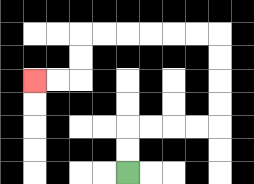{'start': '[5, 7]', 'end': '[1, 3]', 'path_directions': 'U,U,R,R,R,R,U,U,U,U,L,L,L,L,L,L,D,D,L,L', 'path_coordinates': '[[5, 7], [5, 6], [5, 5], [6, 5], [7, 5], [8, 5], [9, 5], [9, 4], [9, 3], [9, 2], [9, 1], [8, 1], [7, 1], [6, 1], [5, 1], [4, 1], [3, 1], [3, 2], [3, 3], [2, 3], [1, 3]]'}